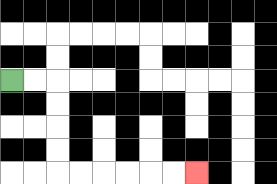{'start': '[0, 3]', 'end': '[8, 7]', 'path_directions': 'R,R,D,D,D,D,R,R,R,R,R,R', 'path_coordinates': '[[0, 3], [1, 3], [2, 3], [2, 4], [2, 5], [2, 6], [2, 7], [3, 7], [4, 7], [5, 7], [6, 7], [7, 7], [8, 7]]'}